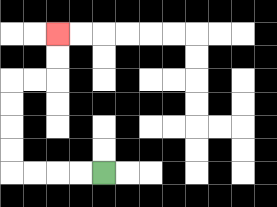{'start': '[4, 7]', 'end': '[2, 1]', 'path_directions': 'L,L,L,L,U,U,U,U,R,R,U,U', 'path_coordinates': '[[4, 7], [3, 7], [2, 7], [1, 7], [0, 7], [0, 6], [0, 5], [0, 4], [0, 3], [1, 3], [2, 3], [2, 2], [2, 1]]'}